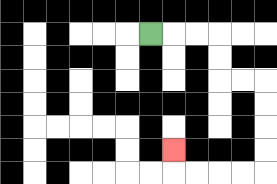{'start': '[6, 1]', 'end': '[7, 6]', 'path_directions': 'R,R,R,D,D,R,R,D,D,D,D,L,L,L,L,U', 'path_coordinates': '[[6, 1], [7, 1], [8, 1], [9, 1], [9, 2], [9, 3], [10, 3], [11, 3], [11, 4], [11, 5], [11, 6], [11, 7], [10, 7], [9, 7], [8, 7], [7, 7], [7, 6]]'}